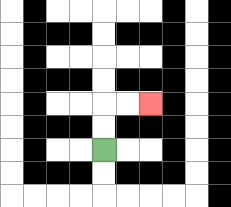{'start': '[4, 6]', 'end': '[6, 4]', 'path_directions': 'U,U,R,R', 'path_coordinates': '[[4, 6], [4, 5], [4, 4], [5, 4], [6, 4]]'}